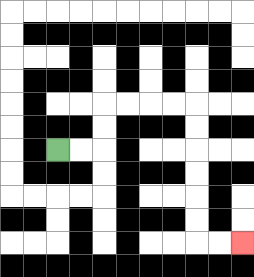{'start': '[2, 6]', 'end': '[10, 10]', 'path_directions': 'R,R,U,U,R,R,R,R,D,D,D,D,D,D,R,R', 'path_coordinates': '[[2, 6], [3, 6], [4, 6], [4, 5], [4, 4], [5, 4], [6, 4], [7, 4], [8, 4], [8, 5], [8, 6], [8, 7], [8, 8], [8, 9], [8, 10], [9, 10], [10, 10]]'}